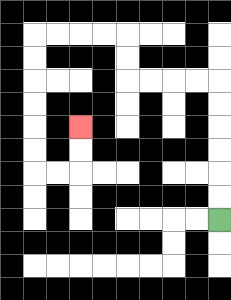{'start': '[9, 9]', 'end': '[3, 5]', 'path_directions': 'U,U,U,U,U,U,L,L,L,L,U,U,L,L,L,L,D,D,D,D,D,D,R,R,U,U', 'path_coordinates': '[[9, 9], [9, 8], [9, 7], [9, 6], [9, 5], [9, 4], [9, 3], [8, 3], [7, 3], [6, 3], [5, 3], [5, 2], [5, 1], [4, 1], [3, 1], [2, 1], [1, 1], [1, 2], [1, 3], [1, 4], [1, 5], [1, 6], [1, 7], [2, 7], [3, 7], [3, 6], [3, 5]]'}